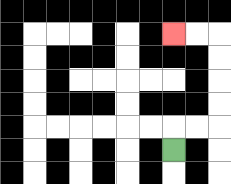{'start': '[7, 6]', 'end': '[7, 1]', 'path_directions': 'U,R,R,U,U,U,U,L,L', 'path_coordinates': '[[7, 6], [7, 5], [8, 5], [9, 5], [9, 4], [9, 3], [9, 2], [9, 1], [8, 1], [7, 1]]'}